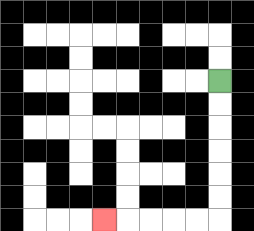{'start': '[9, 3]', 'end': '[4, 9]', 'path_directions': 'D,D,D,D,D,D,L,L,L,L,L', 'path_coordinates': '[[9, 3], [9, 4], [9, 5], [9, 6], [9, 7], [9, 8], [9, 9], [8, 9], [7, 9], [6, 9], [5, 9], [4, 9]]'}